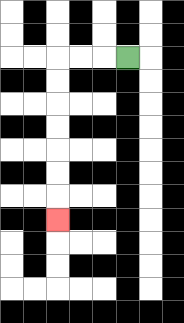{'start': '[5, 2]', 'end': '[2, 9]', 'path_directions': 'L,L,L,D,D,D,D,D,D,D', 'path_coordinates': '[[5, 2], [4, 2], [3, 2], [2, 2], [2, 3], [2, 4], [2, 5], [2, 6], [2, 7], [2, 8], [2, 9]]'}